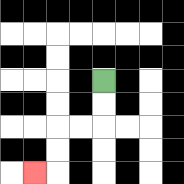{'start': '[4, 3]', 'end': '[1, 7]', 'path_directions': 'D,D,L,L,D,D,L', 'path_coordinates': '[[4, 3], [4, 4], [4, 5], [3, 5], [2, 5], [2, 6], [2, 7], [1, 7]]'}